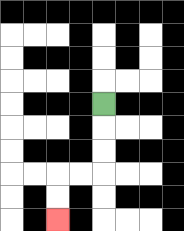{'start': '[4, 4]', 'end': '[2, 9]', 'path_directions': 'D,D,D,L,L,D,D', 'path_coordinates': '[[4, 4], [4, 5], [4, 6], [4, 7], [3, 7], [2, 7], [2, 8], [2, 9]]'}